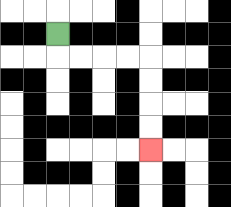{'start': '[2, 1]', 'end': '[6, 6]', 'path_directions': 'D,R,R,R,R,D,D,D,D', 'path_coordinates': '[[2, 1], [2, 2], [3, 2], [4, 2], [5, 2], [6, 2], [6, 3], [6, 4], [6, 5], [6, 6]]'}